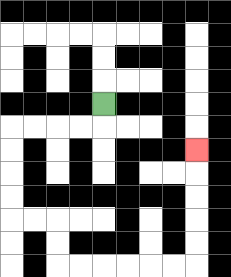{'start': '[4, 4]', 'end': '[8, 6]', 'path_directions': 'D,L,L,L,L,D,D,D,D,R,R,D,D,R,R,R,R,R,R,U,U,U,U,U', 'path_coordinates': '[[4, 4], [4, 5], [3, 5], [2, 5], [1, 5], [0, 5], [0, 6], [0, 7], [0, 8], [0, 9], [1, 9], [2, 9], [2, 10], [2, 11], [3, 11], [4, 11], [5, 11], [6, 11], [7, 11], [8, 11], [8, 10], [8, 9], [8, 8], [8, 7], [8, 6]]'}